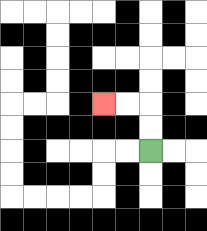{'start': '[6, 6]', 'end': '[4, 4]', 'path_directions': 'U,U,L,L', 'path_coordinates': '[[6, 6], [6, 5], [6, 4], [5, 4], [4, 4]]'}